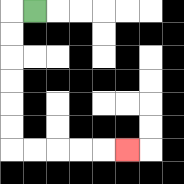{'start': '[1, 0]', 'end': '[5, 6]', 'path_directions': 'L,D,D,D,D,D,D,R,R,R,R,R', 'path_coordinates': '[[1, 0], [0, 0], [0, 1], [0, 2], [0, 3], [0, 4], [0, 5], [0, 6], [1, 6], [2, 6], [3, 6], [4, 6], [5, 6]]'}